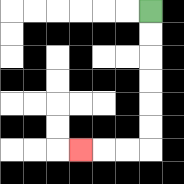{'start': '[6, 0]', 'end': '[3, 6]', 'path_directions': 'D,D,D,D,D,D,L,L,L', 'path_coordinates': '[[6, 0], [6, 1], [6, 2], [6, 3], [6, 4], [6, 5], [6, 6], [5, 6], [4, 6], [3, 6]]'}